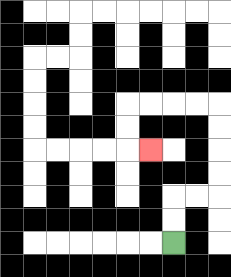{'start': '[7, 10]', 'end': '[6, 6]', 'path_directions': 'U,U,R,R,U,U,U,U,L,L,L,L,D,D,R', 'path_coordinates': '[[7, 10], [7, 9], [7, 8], [8, 8], [9, 8], [9, 7], [9, 6], [9, 5], [9, 4], [8, 4], [7, 4], [6, 4], [5, 4], [5, 5], [5, 6], [6, 6]]'}